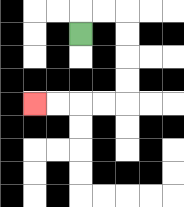{'start': '[3, 1]', 'end': '[1, 4]', 'path_directions': 'U,R,R,D,D,D,D,L,L,L,L', 'path_coordinates': '[[3, 1], [3, 0], [4, 0], [5, 0], [5, 1], [5, 2], [5, 3], [5, 4], [4, 4], [3, 4], [2, 4], [1, 4]]'}